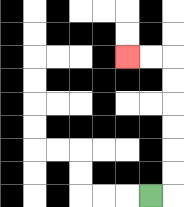{'start': '[6, 8]', 'end': '[5, 2]', 'path_directions': 'R,U,U,U,U,U,U,L,L', 'path_coordinates': '[[6, 8], [7, 8], [7, 7], [7, 6], [7, 5], [7, 4], [7, 3], [7, 2], [6, 2], [5, 2]]'}